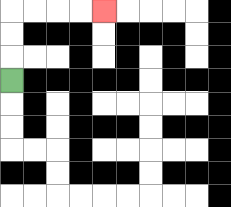{'start': '[0, 3]', 'end': '[4, 0]', 'path_directions': 'U,U,U,R,R,R,R', 'path_coordinates': '[[0, 3], [0, 2], [0, 1], [0, 0], [1, 0], [2, 0], [3, 0], [4, 0]]'}